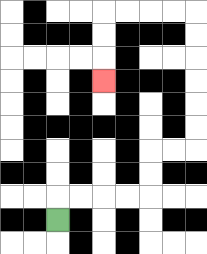{'start': '[2, 9]', 'end': '[4, 3]', 'path_directions': 'U,R,R,R,R,U,U,R,R,U,U,U,U,U,U,L,L,L,L,D,D,D', 'path_coordinates': '[[2, 9], [2, 8], [3, 8], [4, 8], [5, 8], [6, 8], [6, 7], [6, 6], [7, 6], [8, 6], [8, 5], [8, 4], [8, 3], [8, 2], [8, 1], [8, 0], [7, 0], [6, 0], [5, 0], [4, 0], [4, 1], [4, 2], [4, 3]]'}